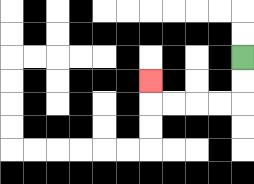{'start': '[10, 2]', 'end': '[6, 3]', 'path_directions': 'D,D,L,L,L,L,U', 'path_coordinates': '[[10, 2], [10, 3], [10, 4], [9, 4], [8, 4], [7, 4], [6, 4], [6, 3]]'}